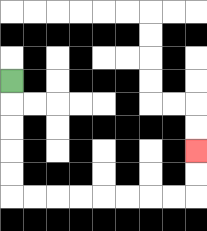{'start': '[0, 3]', 'end': '[8, 6]', 'path_directions': 'D,D,D,D,D,R,R,R,R,R,R,R,R,U,U', 'path_coordinates': '[[0, 3], [0, 4], [0, 5], [0, 6], [0, 7], [0, 8], [1, 8], [2, 8], [3, 8], [4, 8], [5, 8], [6, 8], [7, 8], [8, 8], [8, 7], [8, 6]]'}